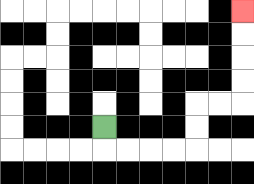{'start': '[4, 5]', 'end': '[10, 0]', 'path_directions': 'D,R,R,R,R,U,U,R,R,U,U,U,U', 'path_coordinates': '[[4, 5], [4, 6], [5, 6], [6, 6], [7, 6], [8, 6], [8, 5], [8, 4], [9, 4], [10, 4], [10, 3], [10, 2], [10, 1], [10, 0]]'}